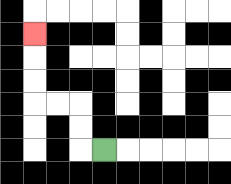{'start': '[4, 6]', 'end': '[1, 1]', 'path_directions': 'L,U,U,L,L,U,U,U', 'path_coordinates': '[[4, 6], [3, 6], [3, 5], [3, 4], [2, 4], [1, 4], [1, 3], [1, 2], [1, 1]]'}